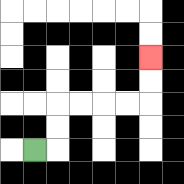{'start': '[1, 6]', 'end': '[6, 2]', 'path_directions': 'R,U,U,R,R,R,R,U,U', 'path_coordinates': '[[1, 6], [2, 6], [2, 5], [2, 4], [3, 4], [4, 4], [5, 4], [6, 4], [6, 3], [6, 2]]'}